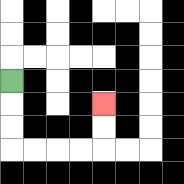{'start': '[0, 3]', 'end': '[4, 4]', 'path_directions': 'D,D,D,R,R,R,R,U,U', 'path_coordinates': '[[0, 3], [0, 4], [0, 5], [0, 6], [1, 6], [2, 6], [3, 6], [4, 6], [4, 5], [4, 4]]'}